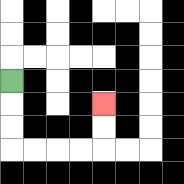{'start': '[0, 3]', 'end': '[4, 4]', 'path_directions': 'D,D,D,R,R,R,R,U,U', 'path_coordinates': '[[0, 3], [0, 4], [0, 5], [0, 6], [1, 6], [2, 6], [3, 6], [4, 6], [4, 5], [4, 4]]'}